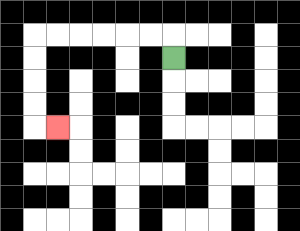{'start': '[7, 2]', 'end': '[2, 5]', 'path_directions': 'U,L,L,L,L,L,L,D,D,D,D,R', 'path_coordinates': '[[7, 2], [7, 1], [6, 1], [5, 1], [4, 1], [3, 1], [2, 1], [1, 1], [1, 2], [1, 3], [1, 4], [1, 5], [2, 5]]'}